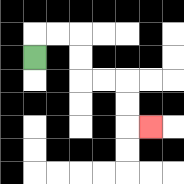{'start': '[1, 2]', 'end': '[6, 5]', 'path_directions': 'U,R,R,D,D,R,R,D,D,R', 'path_coordinates': '[[1, 2], [1, 1], [2, 1], [3, 1], [3, 2], [3, 3], [4, 3], [5, 3], [5, 4], [5, 5], [6, 5]]'}